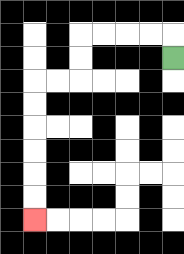{'start': '[7, 2]', 'end': '[1, 9]', 'path_directions': 'U,L,L,L,L,D,D,L,L,D,D,D,D,D,D', 'path_coordinates': '[[7, 2], [7, 1], [6, 1], [5, 1], [4, 1], [3, 1], [3, 2], [3, 3], [2, 3], [1, 3], [1, 4], [1, 5], [1, 6], [1, 7], [1, 8], [1, 9]]'}